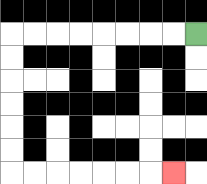{'start': '[8, 1]', 'end': '[7, 7]', 'path_directions': 'L,L,L,L,L,L,L,L,D,D,D,D,D,D,R,R,R,R,R,R,R', 'path_coordinates': '[[8, 1], [7, 1], [6, 1], [5, 1], [4, 1], [3, 1], [2, 1], [1, 1], [0, 1], [0, 2], [0, 3], [0, 4], [0, 5], [0, 6], [0, 7], [1, 7], [2, 7], [3, 7], [4, 7], [5, 7], [6, 7], [7, 7]]'}